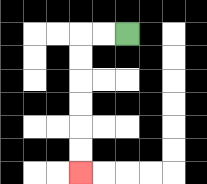{'start': '[5, 1]', 'end': '[3, 7]', 'path_directions': 'L,L,D,D,D,D,D,D', 'path_coordinates': '[[5, 1], [4, 1], [3, 1], [3, 2], [3, 3], [3, 4], [3, 5], [3, 6], [3, 7]]'}